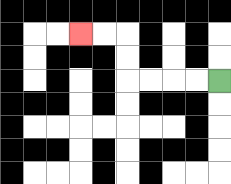{'start': '[9, 3]', 'end': '[3, 1]', 'path_directions': 'L,L,L,L,U,U,L,L', 'path_coordinates': '[[9, 3], [8, 3], [7, 3], [6, 3], [5, 3], [5, 2], [5, 1], [4, 1], [3, 1]]'}